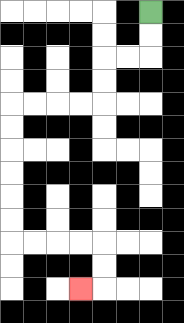{'start': '[6, 0]', 'end': '[3, 12]', 'path_directions': 'D,D,L,L,D,D,L,L,L,L,D,D,D,D,D,D,R,R,R,R,D,D,L', 'path_coordinates': '[[6, 0], [6, 1], [6, 2], [5, 2], [4, 2], [4, 3], [4, 4], [3, 4], [2, 4], [1, 4], [0, 4], [0, 5], [0, 6], [0, 7], [0, 8], [0, 9], [0, 10], [1, 10], [2, 10], [3, 10], [4, 10], [4, 11], [4, 12], [3, 12]]'}